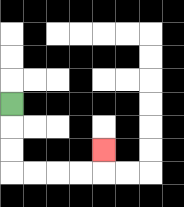{'start': '[0, 4]', 'end': '[4, 6]', 'path_directions': 'D,D,D,R,R,R,R,U', 'path_coordinates': '[[0, 4], [0, 5], [0, 6], [0, 7], [1, 7], [2, 7], [3, 7], [4, 7], [4, 6]]'}